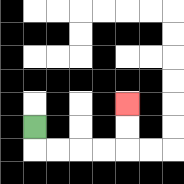{'start': '[1, 5]', 'end': '[5, 4]', 'path_directions': 'D,R,R,R,R,U,U', 'path_coordinates': '[[1, 5], [1, 6], [2, 6], [3, 6], [4, 6], [5, 6], [5, 5], [5, 4]]'}